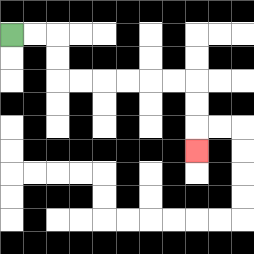{'start': '[0, 1]', 'end': '[8, 6]', 'path_directions': 'R,R,D,D,R,R,R,R,R,R,D,D,D', 'path_coordinates': '[[0, 1], [1, 1], [2, 1], [2, 2], [2, 3], [3, 3], [4, 3], [5, 3], [6, 3], [7, 3], [8, 3], [8, 4], [8, 5], [8, 6]]'}